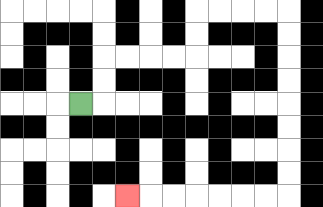{'start': '[3, 4]', 'end': '[5, 8]', 'path_directions': 'R,U,U,R,R,R,R,U,U,R,R,R,R,D,D,D,D,D,D,D,D,L,L,L,L,L,L,L', 'path_coordinates': '[[3, 4], [4, 4], [4, 3], [4, 2], [5, 2], [6, 2], [7, 2], [8, 2], [8, 1], [8, 0], [9, 0], [10, 0], [11, 0], [12, 0], [12, 1], [12, 2], [12, 3], [12, 4], [12, 5], [12, 6], [12, 7], [12, 8], [11, 8], [10, 8], [9, 8], [8, 8], [7, 8], [6, 8], [5, 8]]'}